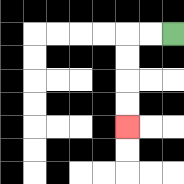{'start': '[7, 1]', 'end': '[5, 5]', 'path_directions': 'L,L,D,D,D,D', 'path_coordinates': '[[7, 1], [6, 1], [5, 1], [5, 2], [5, 3], [5, 4], [5, 5]]'}